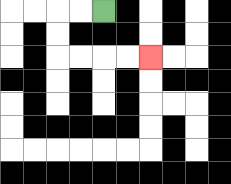{'start': '[4, 0]', 'end': '[6, 2]', 'path_directions': 'L,L,D,D,R,R,R,R', 'path_coordinates': '[[4, 0], [3, 0], [2, 0], [2, 1], [2, 2], [3, 2], [4, 2], [5, 2], [6, 2]]'}